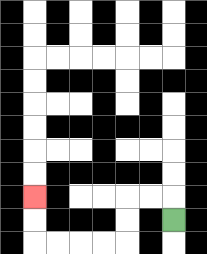{'start': '[7, 9]', 'end': '[1, 8]', 'path_directions': 'U,L,L,D,D,L,L,L,L,U,U', 'path_coordinates': '[[7, 9], [7, 8], [6, 8], [5, 8], [5, 9], [5, 10], [4, 10], [3, 10], [2, 10], [1, 10], [1, 9], [1, 8]]'}